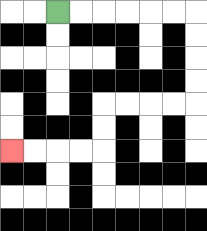{'start': '[2, 0]', 'end': '[0, 6]', 'path_directions': 'R,R,R,R,R,R,D,D,D,D,L,L,L,L,D,D,L,L,L,L', 'path_coordinates': '[[2, 0], [3, 0], [4, 0], [5, 0], [6, 0], [7, 0], [8, 0], [8, 1], [8, 2], [8, 3], [8, 4], [7, 4], [6, 4], [5, 4], [4, 4], [4, 5], [4, 6], [3, 6], [2, 6], [1, 6], [0, 6]]'}